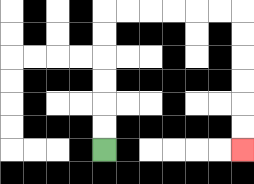{'start': '[4, 6]', 'end': '[10, 6]', 'path_directions': 'U,U,U,U,U,U,R,R,R,R,R,R,D,D,D,D,D,D', 'path_coordinates': '[[4, 6], [4, 5], [4, 4], [4, 3], [4, 2], [4, 1], [4, 0], [5, 0], [6, 0], [7, 0], [8, 0], [9, 0], [10, 0], [10, 1], [10, 2], [10, 3], [10, 4], [10, 5], [10, 6]]'}